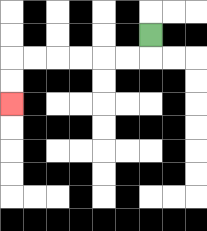{'start': '[6, 1]', 'end': '[0, 4]', 'path_directions': 'D,L,L,L,L,L,L,D,D', 'path_coordinates': '[[6, 1], [6, 2], [5, 2], [4, 2], [3, 2], [2, 2], [1, 2], [0, 2], [0, 3], [0, 4]]'}